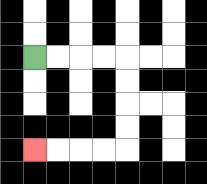{'start': '[1, 2]', 'end': '[1, 6]', 'path_directions': 'R,R,R,R,D,D,D,D,L,L,L,L', 'path_coordinates': '[[1, 2], [2, 2], [3, 2], [4, 2], [5, 2], [5, 3], [5, 4], [5, 5], [5, 6], [4, 6], [3, 6], [2, 6], [1, 6]]'}